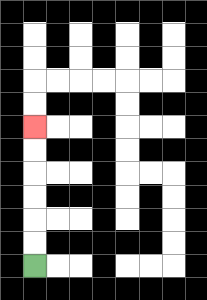{'start': '[1, 11]', 'end': '[1, 5]', 'path_directions': 'U,U,U,U,U,U', 'path_coordinates': '[[1, 11], [1, 10], [1, 9], [1, 8], [1, 7], [1, 6], [1, 5]]'}